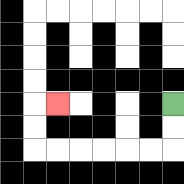{'start': '[7, 4]', 'end': '[2, 4]', 'path_directions': 'D,D,L,L,L,L,L,L,U,U,R', 'path_coordinates': '[[7, 4], [7, 5], [7, 6], [6, 6], [5, 6], [4, 6], [3, 6], [2, 6], [1, 6], [1, 5], [1, 4], [2, 4]]'}